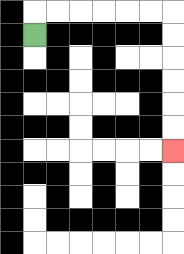{'start': '[1, 1]', 'end': '[7, 6]', 'path_directions': 'U,R,R,R,R,R,R,D,D,D,D,D,D', 'path_coordinates': '[[1, 1], [1, 0], [2, 0], [3, 0], [4, 0], [5, 0], [6, 0], [7, 0], [7, 1], [7, 2], [7, 3], [7, 4], [7, 5], [7, 6]]'}